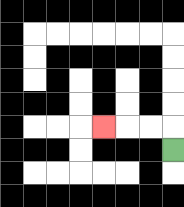{'start': '[7, 6]', 'end': '[4, 5]', 'path_directions': 'U,L,L,L', 'path_coordinates': '[[7, 6], [7, 5], [6, 5], [5, 5], [4, 5]]'}